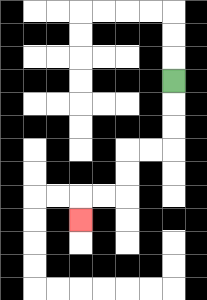{'start': '[7, 3]', 'end': '[3, 9]', 'path_directions': 'D,D,D,L,L,D,D,L,L,D', 'path_coordinates': '[[7, 3], [7, 4], [7, 5], [7, 6], [6, 6], [5, 6], [5, 7], [5, 8], [4, 8], [3, 8], [3, 9]]'}